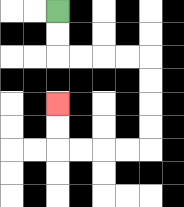{'start': '[2, 0]', 'end': '[2, 4]', 'path_directions': 'D,D,R,R,R,R,D,D,D,D,L,L,L,L,U,U', 'path_coordinates': '[[2, 0], [2, 1], [2, 2], [3, 2], [4, 2], [5, 2], [6, 2], [6, 3], [6, 4], [6, 5], [6, 6], [5, 6], [4, 6], [3, 6], [2, 6], [2, 5], [2, 4]]'}